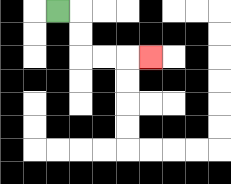{'start': '[2, 0]', 'end': '[6, 2]', 'path_directions': 'R,D,D,R,R,R', 'path_coordinates': '[[2, 0], [3, 0], [3, 1], [3, 2], [4, 2], [5, 2], [6, 2]]'}